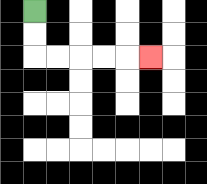{'start': '[1, 0]', 'end': '[6, 2]', 'path_directions': 'D,D,R,R,R,R,R', 'path_coordinates': '[[1, 0], [1, 1], [1, 2], [2, 2], [3, 2], [4, 2], [5, 2], [6, 2]]'}